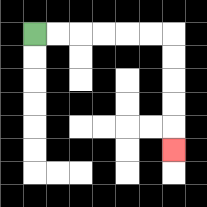{'start': '[1, 1]', 'end': '[7, 6]', 'path_directions': 'R,R,R,R,R,R,D,D,D,D,D', 'path_coordinates': '[[1, 1], [2, 1], [3, 1], [4, 1], [5, 1], [6, 1], [7, 1], [7, 2], [7, 3], [7, 4], [7, 5], [7, 6]]'}